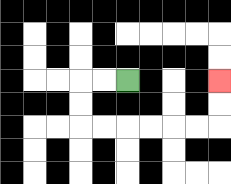{'start': '[5, 3]', 'end': '[9, 3]', 'path_directions': 'L,L,D,D,R,R,R,R,R,R,U,U', 'path_coordinates': '[[5, 3], [4, 3], [3, 3], [3, 4], [3, 5], [4, 5], [5, 5], [6, 5], [7, 5], [8, 5], [9, 5], [9, 4], [9, 3]]'}